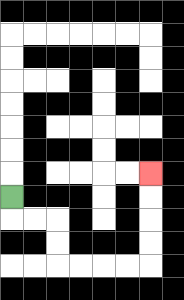{'start': '[0, 8]', 'end': '[6, 7]', 'path_directions': 'D,R,R,D,D,R,R,R,R,U,U,U,U', 'path_coordinates': '[[0, 8], [0, 9], [1, 9], [2, 9], [2, 10], [2, 11], [3, 11], [4, 11], [5, 11], [6, 11], [6, 10], [6, 9], [6, 8], [6, 7]]'}